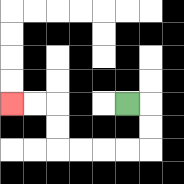{'start': '[5, 4]', 'end': '[0, 4]', 'path_directions': 'R,D,D,L,L,L,L,U,U,L,L', 'path_coordinates': '[[5, 4], [6, 4], [6, 5], [6, 6], [5, 6], [4, 6], [3, 6], [2, 6], [2, 5], [2, 4], [1, 4], [0, 4]]'}